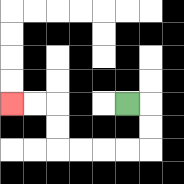{'start': '[5, 4]', 'end': '[0, 4]', 'path_directions': 'R,D,D,L,L,L,L,U,U,L,L', 'path_coordinates': '[[5, 4], [6, 4], [6, 5], [6, 6], [5, 6], [4, 6], [3, 6], [2, 6], [2, 5], [2, 4], [1, 4], [0, 4]]'}